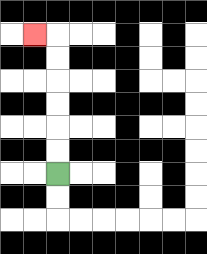{'start': '[2, 7]', 'end': '[1, 1]', 'path_directions': 'U,U,U,U,U,U,L', 'path_coordinates': '[[2, 7], [2, 6], [2, 5], [2, 4], [2, 3], [2, 2], [2, 1], [1, 1]]'}